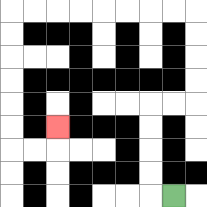{'start': '[7, 8]', 'end': '[2, 5]', 'path_directions': 'L,U,U,U,U,R,R,U,U,U,U,L,L,L,L,L,L,L,L,D,D,D,D,D,D,R,R,U', 'path_coordinates': '[[7, 8], [6, 8], [6, 7], [6, 6], [6, 5], [6, 4], [7, 4], [8, 4], [8, 3], [8, 2], [8, 1], [8, 0], [7, 0], [6, 0], [5, 0], [4, 0], [3, 0], [2, 0], [1, 0], [0, 0], [0, 1], [0, 2], [0, 3], [0, 4], [0, 5], [0, 6], [1, 6], [2, 6], [2, 5]]'}